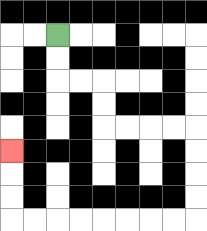{'start': '[2, 1]', 'end': '[0, 6]', 'path_directions': 'D,D,R,R,D,D,R,R,R,R,D,D,D,D,L,L,L,L,L,L,L,L,U,U,U', 'path_coordinates': '[[2, 1], [2, 2], [2, 3], [3, 3], [4, 3], [4, 4], [4, 5], [5, 5], [6, 5], [7, 5], [8, 5], [8, 6], [8, 7], [8, 8], [8, 9], [7, 9], [6, 9], [5, 9], [4, 9], [3, 9], [2, 9], [1, 9], [0, 9], [0, 8], [0, 7], [0, 6]]'}